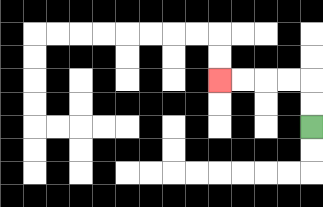{'start': '[13, 5]', 'end': '[9, 3]', 'path_directions': 'U,U,L,L,L,L', 'path_coordinates': '[[13, 5], [13, 4], [13, 3], [12, 3], [11, 3], [10, 3], [9, 3]]'}